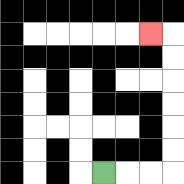{'start': '[4, 7]', 'end': '[6, 1]', 'path_directions': 'R,R,R,U,U,U,U,U,U,L', 'path_coordinates': '[[4, 7], [5, 7], [6, 7], [7, 7], [7, 6], [7, 5], [7, 4], [7, 3], [7, 2], [7, 1], [6, 1]]'}